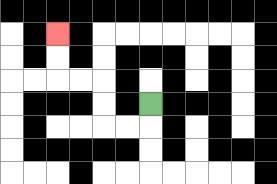{'start': '[6, 4]', 'end': '[2, 1]', 'path_directions': 'D,L,L,U,U,L,L,U,U', 'path_coordinates': '[[6, 4], [6, 5], [5, 5], [4, 5], [4, 4], [4, 3], [3, 3], [2, 3], [2, 2], [2, 1]]'}